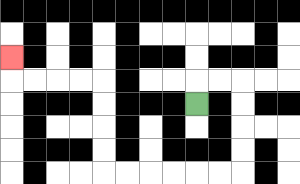{'start': '[8, 4]', 'end': '[0, 2]', 'path_directions': 'U,R,R,D,D,D,D,L,L,L,L,L,L,U,U,U,U,L,L,L,L,U', 'path_coordinates': '[[8, 4], [8, 3], [9, 3], [10, 3], [10, 4], [10, 5], [10, 6], [10, 7], [9, 7], [8, 7], [7, 7], [6, 7], [5, 7], [4, 7], [4, 6], [4, 5], [4, 4], [4, 3], [3, 3], [2, 3], [1, 3], [0, 3], [0, 2]]'}